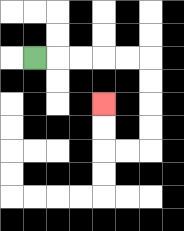{'start': '[1, 2]', 'end': '[4, 4]', 'path_directions': 'R,R,R,R,R,D,D,D,D,L,L,U,U', 'path_coordinates': '[[1, 2], [2, 2], [3, 2], [4, 2], [5, 2], [6, 2], [6, 3], [6, 4], [6, 5], [6, 6], [5, 6], [4, 6], [4, 5], [4, 4]]'}